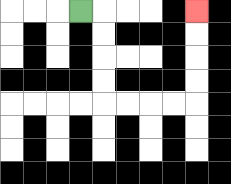{'start': '[3, 0]', 'end': '[8, 0]', 'path_directions': 'R,D,D,D,D,R,R,R,R,U,U,U,U', 'path_coordinates': '[[3, 0], [4, 0], [4, 1], [4, 2], [4, 3], [4, 4], [5, 4], [6, 4], [7, 4], [8, 4], [8, 3], [8, 2], [8, 1], [8, 0]]'}